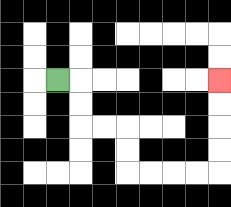{'start': '[2, 3]', 'end': '[9, 3]', 'path_directions': 'R,D,D,R,R,D,D,R,R,R,R,U,U,U,U', 'path_coordinates': '[[2, 3], [3, 3], [3, 4], [3, 5], [4, 5], [5, 5], [5, 6], [5, 7], [6, 7], [7, 7], [8, 7], [9, 7], [9, 6], [9, 5], [9, 4], [9, 3]]'}